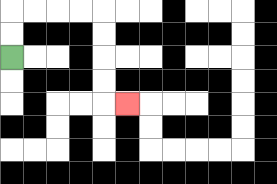{'start': '[0, 2]', 'end': '[5, 4]', 'path_directions': 'U,U,R,R,R,R,D,D,D,D,R', 'path_coordinates': '[[0, 2], [0, 1], [0, 0], [1, 0], [2, 0], [3, 0], [4, 0], [4, 1], [4, 2], [4, 3], [4, 4], [5, 4]]'}